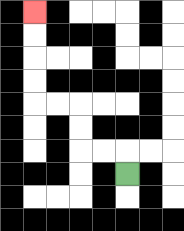{'start': '[5, 7]', 'end': '[1, 0]', 'path_directions': 'U,L,L,U,U,L,L,U,U,U,U', 'path_coordinates': '[[5, 7], [5, 6], [4, 6], [3, 6], [3, 5], [3, 4], [2, 4], [1, 4], [1, 3], [1, 2], [1, 1], [1, 0]]'}